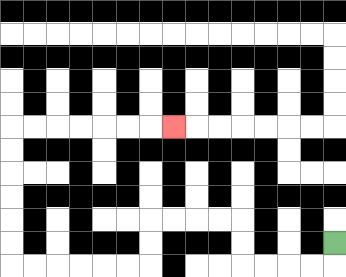{'start': '[14, 10]', 'end': '[7, 5]', 'path_directions': 'D,L,L,L,L,U,U,L,L,L,L,D,D,L,L,L,L,L,L,U,U,U,U,U,U,R,R,R,R,R,R,R', 'path_coordinates': '[[14, 10], [14, 11], [13, 11], [12, 11], [11, 11], [10, 11], [10, 10], [10, 9], [9, 9], [8, 9], [7, 9], [6, 9], [6, 10], [6, 11], [5, 11], [4, 11], [3, 11], [2, 11], [1, 11], [0, 11], [0, 10], [0, 9], [0, 8], [0, 7], [0, 6], [0, 5], [1, 5], [2, 5], [3, 5], [4, 5], [5, 5], [6, 5], [7, 5]]'}